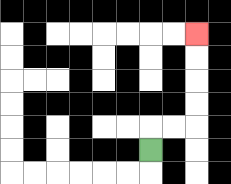{'start': '[6, 6]', 'end': '[8, 1]', 'path_directions': 'U,R,R,U,U,U,U', 'path_coordinates': '[[6, 6], [6, 5], [7, 5], [8, 5], [8, 4], [8, 3], [8, 2], [8, 1]]'}